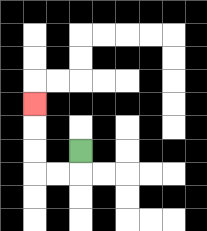{'start': '[3, 6]', 'end': '[1, 4]', 'path_directions': 'D,L,L,U,U,U', 'path_coordinates': '[[3, 6], [3, 7], [2, 7], [1, 7], [1, 6], [1, 5], [1, 4]]'}